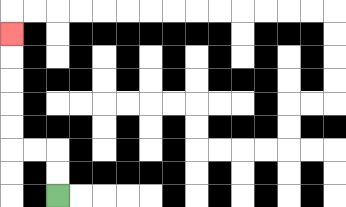{'start': '[2, 8]', 'end': '[0, 1]', 'path_directions': 'U,U,L,L,U,U,U,U,U', 'path_coordinates': '[[2, 8], [2, 7], [2, 6], [1, 6], [0, 6], [0, 5], [0, 4], [0, 3], [0, 2], [0, 1]]'}